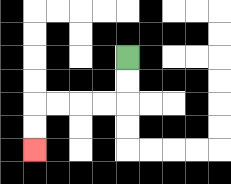{'start': '[5, 2]', 'end': '[1, 6]', 'path_directions': 'D,D,L,L,L,L,D,D', 'path_coordinates': '[[5, 2], [5, 3], [5, 4], [4, 4], [3, 4], [2, 4], [1, 4], [1, 5], [1, 6]]'}